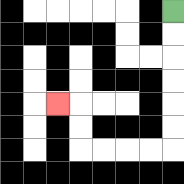{'start': '[7, 0]', 'end': '[2, 4]', 'path_directions': 'D,D,D,D,D,D,L,L,L,L,U,U,L', 'path_coordinates': '[[7, 0], [7, 1], [7, 2], [7, 3], [7, 4], [7, 5], [7, 6], [6, 6], [5, 6], [4, 6], [3, 6], [3, 5], [3, 4], [2, 4]]'}